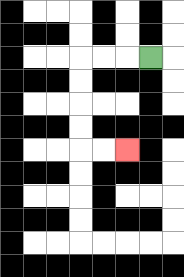{'start': '[6, 2]', 'end': '[5, 6]', 'path_directions': 'L,L,L,D,D,D,D,R,R', 'path_coordinates': '[[6, 2], [5, 2], [4, 2], [3, 2], [3, 3], [3, 4], [3, 5], [3, 6], [4, 6], [5, 6]]'}